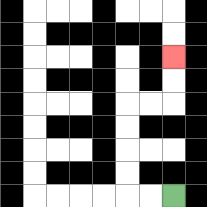{'start': '[7, 8]', 'end': '[7, 2]', 'path_directions': 'L,L,U,U,U,U,R,R,U,U', 'path_coordinates': '[[7, 8], [6, 8], [5, 8], [5, 7], [5, 6], [5, 5], [5, 4], [6, 4], [7, 4], [7, 3], [7, 2]]'}